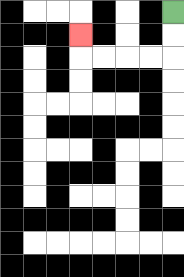{'start': '[7, 0]', 'end': '[3, 1]', 'path_directions': 'D,D,L,L,L,L,U', 'path_coordinates': '[[7, 0], [7, 1], [7, 2], [6, 2], [5, 2], [4, 2], [3, 2], [3, 1]]'}